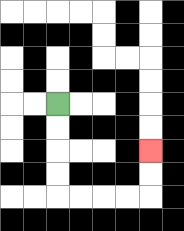{'start': '[2, 4]', 'end': '[6, 6]', 'path_directions': 'D,D,D,D,R,R,R,R,U,U', 'path_coordinates': '[[2, 4], [2, 5], [2, 6], [2, 7], [2, 8], [3, 8], [4, 8], [5, 8], [6, 8], [6, 7], [6, 6]]'}